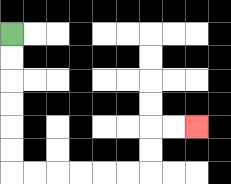{'start': '[0, 1]', 'end': '[8, 5]', 'path_directions': 'D,D,D,D,D,D,R,R,R,R,R,R,U,U,R,R', 'path_coordinates': '[[0, 1], [0, 2], [0, 3], [0, 4], [0, 5], [0, 6], [0, 7], [1, 7], [2, 7], [3, 7], [4, 7], [5, 7], [6, 7], [6, 6], [6, 5], [7, 5], [8, 5]]'}